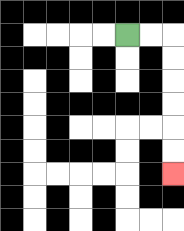{'start': '[5, 1]', 'end': '[7, 7]', 'path_directions': 'R,R,D,D,D,D,D,D', 'path_coordinates': '[[5, 1], [6, 1], [7, 1], [7, 2], [7, 3], [7, 4], [7, 5], [7, 6], [7, 7]]'}